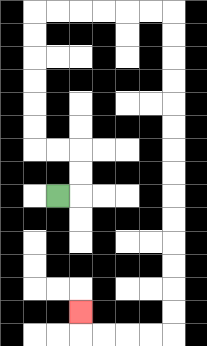{'start': '[2, 8]', 'end': '[3, 13]', 'path_directions': 'R,U,U,L,L,U,U,U,U,U,U,R,R,R,R,R,R,D,D,D,D,D,D,D,D,D,D,D,D,D,D,L,L,L,L,U', 'path_coordinates': '[[2, 8], [3, 8], [3, 7], [3, 6], [2, 6], [1, 6], [1, 5], [1, 4], [1, 3], [1, 2], [1, 1], [1, 0], [2, 0], [3, 0], [4, 0], [5, 0], [6, 0], [7, 0], [7, 1], [7, 2], [7, 3], [7, 4], [7, 5], [7, 6], [7, 7], [7, 8], [7, 9], [7, 10], [7, 11], [7, 12], [7, 13], [7, 14], [6, 14], [5, 14], [4, 14], [3, 14], [3, 13]]'}